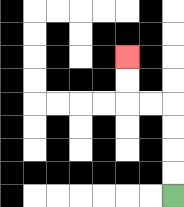{'start': '[7, 8]', 'end': '[5, 2]', 'path_directions': 'U,U,U,U,L,L,U,U', 'path_coordinates': '[[7, 8], [7, 7], [7, 6], [7, 5], [7, 4], [6, 4], [5, 4], [5, 3], [5, 2]]'}